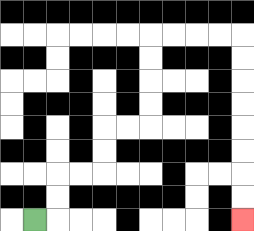{'start': '[1, 9]', 'end': '[10, 9]', 'path_directions': 'R,U,U,R,R,U,U,R,R,U,U,U,U,R,R,R,R,D,D,D,D,D,D,D,D', 'path_coordinates': '[[1, 9], [2, 9], [2, 8], [2, 7], [3, 7], [4, 7], [4, 6], [4, 5], [5, 5], [6, 5], [6, 4], [6, 3], [6, 2], [6, 1], [7, 1], [8, 1], [9, 1], [10, 1], [10, 2], [10, 3], [10, 4], [10, 5], [10, 6], [10, 7], [10, 8], [10, 9]]'}